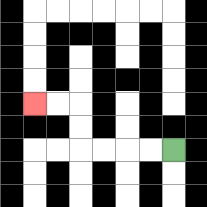{'start': '[7, 6]', 'end': '[1, 4]', 'path_directions': 'L,L,L,L,U,U,L,L', 'path_coordinates': '[[7, 6], [6, 6], [5, 6], [4, 6], [3, 6], [3, 5], [3, 4], [2, 4], [1, 4]]'}